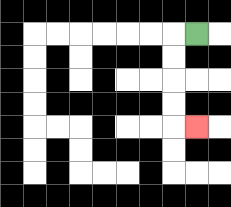{'start': '[8, 1]', 'end': '[8, 5]', 'path_directions': 'L,D,D,D,D,R', 'path_coordinates': '[[8, 1], [7, 1], [7, 2], [7, 3], [7, 4], [7, 5], [8, 5]]'}